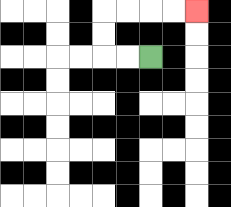{'start': '[6, 2]', 'end': '[8, 0]', 'path_directions': 'L,L,U,U,R,R,R,R', 'path_coordinates': '[[6, 2], [5, 2], [4, 2], [4, 1], [4, 0], [5, 0], [6, 0], [7, 0], [8, 0]]'}